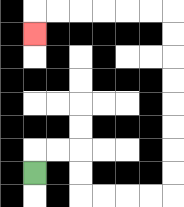{'start': '[1, 7]', 'end': '[1, 1]', 'path_directions': 'U,R,R,D,D,R,R,R,R,U,U,U,U,U,U,U,U,L,L,L,L,L,L,D', 'path_coordinates': '[[1, 7], [1, 6], [2, 6], [3, 6], [3, 7], [3, 8], [4, 8], [5, 8], [6, 8], [7, 8], [7, 7], [7, 6], [7, 5], [7, 4], [7, 3], [7, 2], [7, 1], [7, 0], [6, 0], [5, 0], [4, 0], [3, 0], [2, 0], [1, 0], [1, 1]]'}